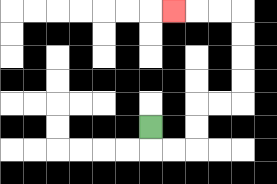{'start': '[6, 5]', 'end': '[7, 0]', 'path_directions': 'D,R,R,U,U,R,R,U,U,U,U,L,L,L', 'path_coordinates': '[[6, 5], [6, 6], [7, 6], [8, 6], [8, 5], [8, 4], [9, 4], [10, 4], [10, 3], [10, 2], [10, 1], [10, 0], [9, 0], [8, 0], [7, 0]]'}